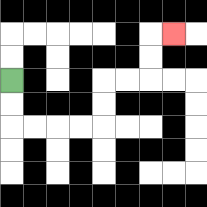{'start': '[0, 3]', 'end': '[7, 1]', 'path_directions': 'D,D,R,R,R,R,U,U,R,R,U,U,R', 'path_coordinates': '[[0, 3], [0, 4], [0, 5], [1, 5], [2, 5], [3, 5], [4, 5], [4, 4], [4, 3], [5, 3], [6, 3], [6, 2], [6, 1], [7, 1]]'}